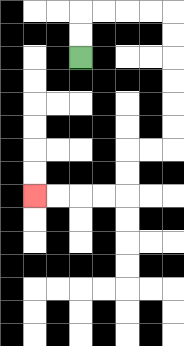{'start': '[3, 2]', 'end': '[1, 8]', 'path_directions': 'U,U,R,R,R,R,D,D,D,D,D,D,L,L,D,D,L,L,L,L', 'path_coordinates': '[[3, 2], [3, 1], [3, 0], [4, 0], [5, 0], [6, 0], [7, 0], [7, 1], [7, 2], [7, 3], [7, 4], [7, 5], [7, 6], [6, 6], [5, 6], [5, 7], [5, 8], [4, 8], [3, 8], [2, 8], [1, 8]]'}